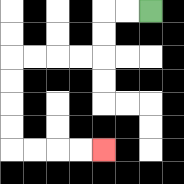{'start': '[6, 0]', 'end': '[4, 6]', 'path_directions': 'L,L,D,D,L,L,L,L,D,D,D,D,R,R,R,R', 'path_coordinates': '[[6, 0], [5, 0], [4, 0], [4, 1], [4, 2], [3, 2], [2, 2], [1, 2], [0, 2], [0, 3], [0, 4], [0, 5], [0, 6], [1, 6], [2, 6], [3, 6], [4, 6]]'}